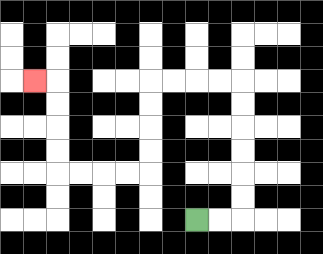{'start': '[8, 9]', 'end': '[1, 3]', 'path_directions': 'R,R,U,U,U,U,U,U,L,L,L,L,D,D,D,D,L,L,L,L,U,U,U,U,L', 'path_coordinates': '[[8, 9], [9, 9], [10, 9], [10, 8], [10, 7], [10, 6], [10, 5], [10, 4], [10, 3], [9, 3], [8, 3], [7, 3], [6, 3], [6, 4], [6, 5], [6, 6], [6, 7], [5, 7], [4, 7], [3, 7], [2, 7], [2, 6], [2, 5], [2, 4], [2, 3], [1, 3]]'}